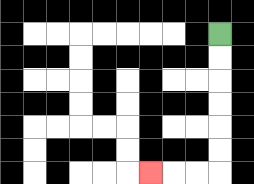{'start': '[9, 1]', 'end': '[6, 7]', 'path_directions': 'D,D,D,D,D,D,L,L,L', 'path_coordinates': '[[9, 1], [9, 2], [9, 3], [9, 4], [9, 5], [9, 6], [9, 7], [8, 7], [7, 7], [6, 7]]'}